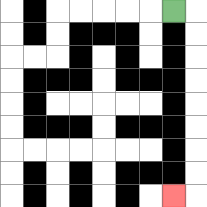{'start': '[7, 0]', 'end': '[7, 8]', 'path_directions': 'R,D,D,D,D,D,D,D,D,L', 'path_coordinates': '[[7, 0], [8, 0], [8, 1], [8, 2], [8, 3], [8, 4], [8, 5], [8, 6], [8, 7], [8, 8], [7, 8]]'}